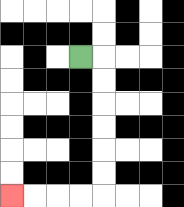{'start': '[3, 2]', 'end': '[0, 8]', 'path_directions': 'R,D,D,D,D,D,D,L,L,L,L', 'path_coordinates': '[[3, 2], [4, 2], [4, 3], [4, 4], [4, 5], [4, 6], [4, 7], [4, 8], [3, 8], [2, 8], [1, 8], [0, 8]]'}